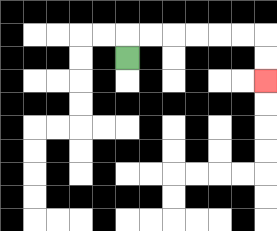{'start': '[5, 2]', 'end': '[11, 3]', 'path_directions': 'U,R,R,R,R,R,R,D,D', 'path_coordinates': '[[5, 2], [5, 1], [6, 1], [7, 1], [8, 1], [9, 1], [10, 1], [11, 1], [11, 2], [11, 3]]'}